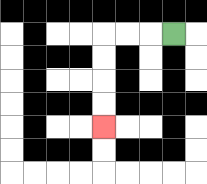{'start': '[7, 1]', 'end': '[4, 5]', 'path_directions': 'L,L,L,D,D,D,D', 'path_coordinates': '[[7, 1], [6, 1], [5, 1], [4, 1], [4, 2], [4, 3], [4, 4], [4, 5]]'}